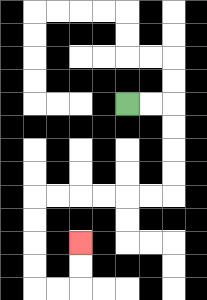{'start': '[5, 4]', 'end': '[3, 10]', 'path_directions': 'R,R,D,D,D,D,L,L,L,L,L,L,D,D,D,D,R,R,U,U', 'path_coordinates': '[[5, 4], [6, 4], [7, 4], [7, 5], [7, 6], [7, 7], [7, 8], [6, 8], [5, 8], [4, 8], [3, 8], [2, 8], [1, 8], [1, 9], [1, 10], [1, 11], [1, 12], [2, 12], [3, 12], [3, 11], [3, 10]]'}